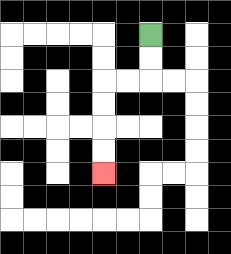{'start': '[6, 1]', 'end': '[4, 7]', 'path_directions': 'D,D,L,L,D,D,D,D', 'path_coordinates': '[[6, 1], [6, 2], [6, 3], [5, 3], [4, 3], [4, 4], [4, 5], [4, 6], [4, 7]]'}